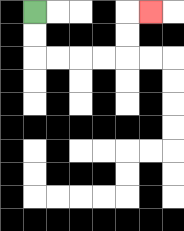{'start': '[1, 0]', 'end': '[6, 0]', 'path_directions': 'D,D,R,R,R,R,U,U,R', 'path_coordinates': '[[1, 0], [1, 1], [1, 2], [2, 2], [3, 2], [4, 2], [5, 2], [5, 1], [5, 0], [6, 0]]'}